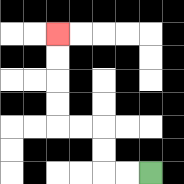{'start': '[6, 7]', 'end': '[2, 1]', 'path_directions': 'L,L,U,U,L,L,U,U,U,U', 'path_coordinates': '[[6, 7], [5, 7], [4, 7], [4, 6], [4, 5], [3, 5], [2, 5], [2, 4], [2, 3], [2, 2], [2, 1]]'}